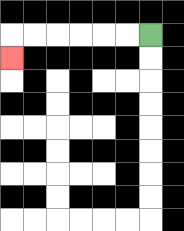{'start': '[6, 1]', 'end': '[0, 2]', 'path_directions': 'L,L,L,L,L,L,D', 'path_coordinates': '[[6, 1], [5, 1], [4, 1], [3, 1], [2, 1], [1, 1], [0, 1], [0, 2]]'}